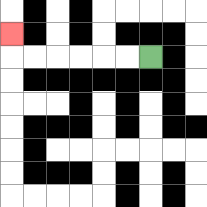{'start': '[6, 2]', 'end': '[0, 1]', 'path_directions': 'L,L,L,L,L,L,U', 'path_coordinates': '[[6, 2], [5, 2], [4, 2], [3, 2], [2, 2], [1, 2], [0, 2], [0, 1]]'}